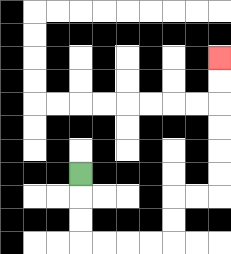{'start': '[3, 7]', 'end': '[9, 2]', 'path_directions': 'D,D,D,R,R,R,R,U,U,R,R,U,U,U,U,U,U', 'path_coordinates': '[[3, 7], [3, 8], [3, 9], [3, 10], [4, 10], [5, 10], [6, 10], [7, 10], [7, 9], [7, 8], [8, 8], [9, 8], [9, 7], [9, 6], [9, 5], [9, 4], [9, 3], [9, 2]]'}